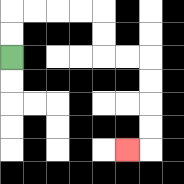{'start': '[0, 2]', 'end': '[5, 6]', 'path_directions': 'U,U,R,R,R,R,D,D,R,R,D,D,D,D,L', 'path_coordinates': '[[0, 2], [0, 1], [0, 0], [1, 0], [2, 0], [3, 0], [4, 0], [4, 1], [4, 2], [5, 2], [6, 2], [6, 3], [6, 4], [6, 5], [6, 6], [5, 6]]'}